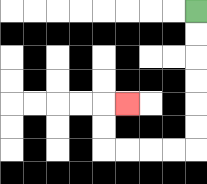{'start': '[8, 0]', 'end': '[5, 4]', 'path_directions': 'D,D,D,D,D,D,L,L,L,L,U,U,R', 'path_coordinates': '[[8, 0], [8, 1], [8, 2], [8, 3], [8, 4], [8, 5], [8, 6], [7, 6], [6, 6], [5, 6], [4, 6], [4, 5], [4, 4], [5, 4]]'}